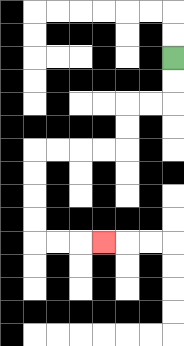{'start': '[7, 2]', 'end': '[4, 10]', 'path_directions': 'D,D,L,L,D,D,L,L,L,L,D,D,D,D,R,R,R', 'path_coordinates': '[[7, 2], [7, 3], [7, 4], [6, 4], [5, 4], [5, 5], [5, 6], [4, 6], [3, 6], [2, 6], [1, 6], [1, 7], [1, 8], [1, 9], [1, 10], [2, 10], [3, 10], [4, 10]]'}